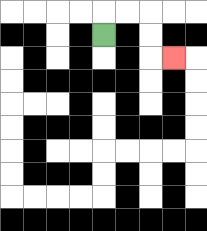{'start': '[4, 1]', 'end': '[7, 2]', 'path_directions': 'U,R,R,D,D,R', 'path_coordinates': '[[4, 1], [4, 0], [5, 0], [6, 0], [6, 1], [6, 2], [7, 2]]'}